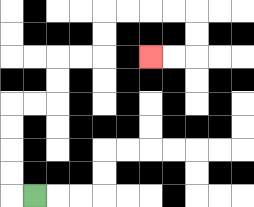{'start': '[1, 8]', 'end': '[6, 2]', 'path_directions': 'L,U,U,U,U,R,R,U,U,R,R,U,U,R,R,R,R,D,D,L,L', 'path_coordinates': '[[1, 8], [0, 8], [0, 7], [0, 6], [0, 5], [0, 4], [1, 4], [2, 4], [2, 3], [2, 2], [3, 2], [4, 2], [4, 1], [4, 0], [5, 0], [6, 0], [7, 0], [8, 0], [8, 1], [8, 2], [7, 2], [6, 2]]'}